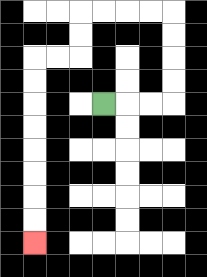{'start': '[4, 4]', 'end': '[1, 10]', 'path_directions': 'R,R,R,U,U,U,U,L,L,L,L,D,D,L,L,D,D,D,D,D,D,D,D', 'path_coordinates': '[[4, 4], [5, 4], [6, 4], [7, 4], [7, 3], [7, 2], [7, 1], [7, 0], [6, 0], [5, 0], [4, 0], [3, 0], [3, 1], [3, 2], [2, 2], [1, 2], [1, 3], [1, 4], [1, 5], [1, 6], [1, 7], [1, 8], [1, 9], [1, 10]]'}